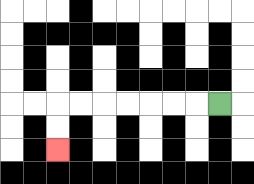{'start': '[9, 4]', 'end': '[2, 6]', 'path_directions': 'L,L,L,L,L,L,L,D,D', 'path_coordinates': '[[9, 4], [8, 4], [7, 4], [6, 4], [5, 4], [4, 4], [3, 4], [2, 4], [2, 5], [2, 6]]'}